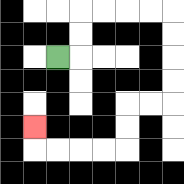{'start': '[2, 2]', 'end': '[1, 5]', 'path_directions': 'R,U,U,R,R,R,R,D,D,D,D,L,L,D,D,L,L,L,L,U', 'path_coordinates': '[[2, 2], [3, 2], [3, 1], [3, 0], [4, 0], [5, 0], [6, 0], [7, 0], [7, 1], [7, 2], [7, 3], [7, 4], [6, 4], [5, 4], [5, 5], [5, 6], [4, 6], [3, 6], [2, 6], [1, 6], [1, 5]]'}